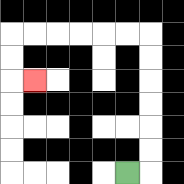{'start': '[5, 7]', 'end': '[1, 3]', 'path_directions': 'R,U,U,U,U,U,U,L,L,L,L,L,L,D,D,R', 'path_coordinates': '[[5, 7], [6, 7], [6, 6], [6, 5], [6, 4], [6, 3], [6, 2], [6, 1], [5, 1], [4, 1], [3, 1], [2, 1], [1, 1], [0, 1], [0, 2], [0, 3], [1, 3]]'}